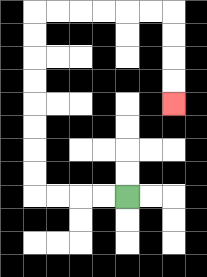{'start': '[5, 8]', 'end': '[7, 4]', 'path_directions': 'L,L,L,L,U,U,U,U,U,U,U,U,R,R,R,R,R,R,D,D,D,D', 'path_coordinates': '[[5, 8], [4, 8], [3, 8], [2, 8], [1, 8], [1, 7], [1, 6], [1, 5], [1, 4], [1, 3], [1, 2], [1, 1], [1, 0], [2, 0], [3, 0], [4, 0], [5, 0], [6, 0], [7, 0], [7, 1], [7, 2], [7, 3], [7, 4]]'}